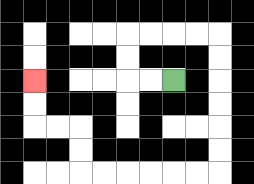{'start': '[7, 3]', 'end': '[1, 3]', 'path_directions': 'L,L,U,U,R,R,R,R,D,D,D,D,D,D,L,L,L,L,L,L,U,U,L,L,U,U', 'path_coordinates': '[[7, 3], [6, 3], [5, 3], [5, 2], [5, 1], [6, 1], [7, 1], [8, 1], [9, 1], [9, 2], [9, 3], [9, 4], [9, 5], [9, 6], [9, 7], [8, 7], [7, 7], [6, 7], [5, 7], [4, 7], [3, 7], [3, 6], [3, 5], [2, 5], [1, 5], [1, 4], [1, 3]]'}